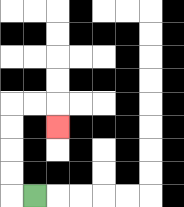{'start': '[1, 8]', 'end': '[2, 5]', 'path_directions': 'L,U,U,U,U,R,R,D', 'path_coordinates': '[[1, 8], [0, 8], [0, 7], [0, 6], [0, 5], [0, 4], [1, 4], [2, 4], [2, 5]]'}